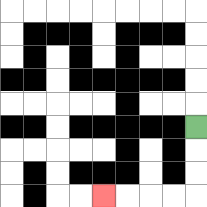{'start': '[8, 5]', 'end': '[4, 8]', 'path_directions': 'D,D,D,L,L,L,L', 'path_coordinates': '[[8, 5], [8, 6], [8, 7], [8, 8], [7, 8], [6, 8], [5, 8], [4, 8]]'}